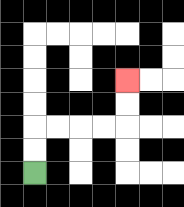{'start': '[1, 7]', 'end': '[5, 3]', 'path_directions': 'U,U,R,R,R,R,U,U', 'path_coordinates': '[[1, 7], [1, 6], [1, 5], [2, 5], [3, 5], [4, 5], [5, 5], [5, 4], [5, 3]]'}